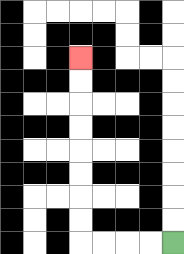{'start': '[7, 10]', 'end': '[3, 2]', 'path_directions': 'L,L,L,L,U,U,U,U,U,U,U,U', 'path_coordinates': '[[7, 10], [6, 10], [5, 10], [4, 10], [3, 10], [3, 9], [3, 8], [3, 7], [3, 6], [3, 5], [3, 4], [3, 3], [3, 2]]'}